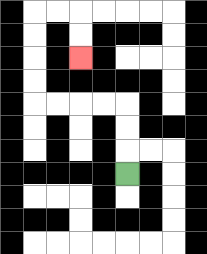{'start': '[5, 7]', 'end': '[3, 2]', 'path_directions': 'U,U,U,L,L,L,L,U,U,U,U,R,R,D,D', 'path_coordinates': '[[5, 7], [5, 6], [5, 5], [5, 4], [4, 4], [3, 4], [2, 4], [1, 4], [1, 3], [1, 2], [1, 1], [1, 0], [2, 0], [3, 0], [3, 1], [3, 2]]'}